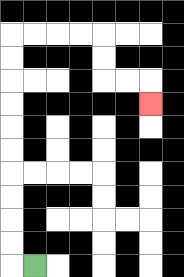{'start': '[1, 11]', 'end': '[6, 4]', 'path_directions': 'L,U,U,U,U,U,U,U,U,U,U,R,R,R,R,D,D,R,R,D', 'path_coordinates': '[[1, 11], [0, 11], [0, 10], [0, 9], [0, 8], [0, 7], [0, 6], [0, 5], [0, 4], [0, 3], [0, 2], [0, 1], [1, 1], [2, 1], [3, 1], [4, 1], [4, 2], [4, 3], [5, 3], [6, 3], [6, 4]]'}